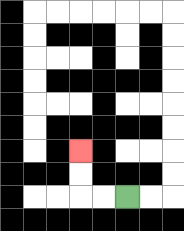{'start': '[5, 8]', 'end': '[3, 6]', 'path_directions': 'L,L,U,U', 'path_coordinates': '[[5, 8], [4, 8], [3, 8], [3, 7], [3, 6]]'}